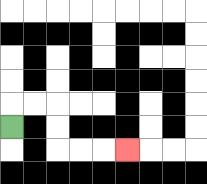{'start': '[0, 5]', 'end': '[5, 6]', 'path_directions': 'U,R,R,D,D,R,R,R', 'path_coordinates': '[[0, 5], [0, 4], [1, 4], [2, 4], [2, 5], [2, 6], [3, 6], [4, 6], [5, 6]]'}